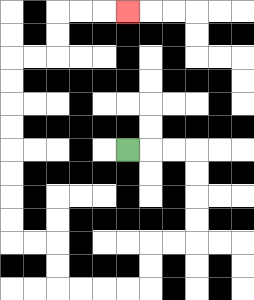{'start': '[5, 6]', 'end': '[5, 0]', 'path_directions': 'R,R,R,D,D,D,D,L,L,D,D,L,L,L,L,U,U,L,L,U,U,U,U,U,U,U,U,R,R,U,U,R,R,R', 'path_coordinates': '[[5, 6], [6, 6], [7, 6], [8, 6], [8, 7], [8, 8], [8, 9], [8, 10], [7, 10], [6, 10], [6, 11], [6, 12], [5, 12], [4, 12], [3, 12], [2, 12], [2, 11], [2, 10], [1, 10], [0, 10], [0, 9], [0, 8], [0, 7], [0, 6], [0, 5], [0, 4], [0, 3], [0, 2], [1, 2], [2, 2], [2, 1], [2, 0], [3, 0], [4, 0], [5, 0]]'}